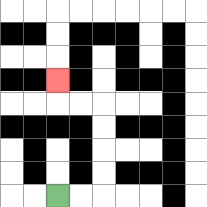{'start': '[2, 8]', 'end': '[2, 3]', 'path_directions': 'R,R,U,U,U,U,L,L,U', 'path_coordinates': '[[2, 8], [3, 8], [4, 8], [4, 7], [4, 6], [4, 5], [4, 4], [3, 4], [2, 4], [2, 3]]'}